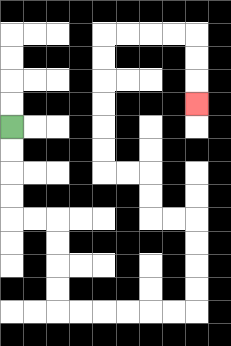{'start': '[0, 5]', 'end': '[8, 4]', 'path_directions': 'D,D,D,D,R,R,D,D,D,D,R,R,R,R,R,R,U,U,U,U,L,L,U,U,L,L,U,U,U,U,U,U,R,R,R,R,D,D,D', 'path_coordinates': '[[0, 5], [0, 6], [0, 7], [0, 8], [0, 9], [1, 9], [2, 9], [2, 10], [2, 11], [2, 12], [2, 13], [3, 13], [4, 13], [5, 13], [6, 13], [7, 13], [8, 13], [8, 12], [8, 11], [8, 10], [8, 9], [7, 9], [6, 9], [6, 8], [6, 7], [5, 7], [4, 7], [4, 6], [4, 5], [4, 4], [4, 3], [4, 2], [4, 1], [5, 1], [6, 1], [7, 1], [8, 1], [8, 2], [8, 3], [8, 4]]'}